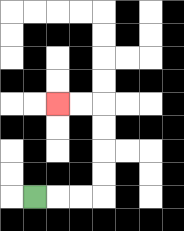{'start': '[1, 8]', 'end': '[2, 4]', 'path_directions': 'R,R,R,U,U,U,U,L,L', 'path_coordinates': '[[1, 8], [2, 8], [3, 8], [4, 8], [4, 7], [4, 6], [4, 5], [4, 4], [3, 4], [2, 4]]'}